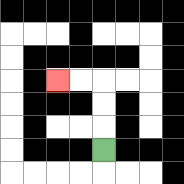{'start': '[4, 6]', 'end': '[2, 3]', 'path_directions': 'U,U,U,L,L', 'path_coordinates': '[[4, 6], [4, 5], [4, 4], [4, 3], [3, 3], [2, 3]]'}